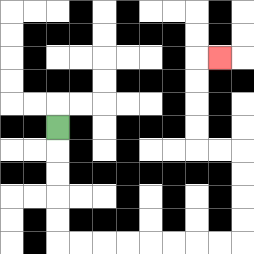{'start': '[2, 5]', 'end': '[9, 2]', 'path_directions': 'D,D,D,D,D,R,R,R,R,R,R,R,R,U,U,U,U,L,L,U,U,U,U,R', 'path_coordinates': '[[2, 5], [2, 6], [2, 7], [2, 8], [2, 9], [2, 10], [3, 10], [4, 10], [5, 10], [6, 10], [7, 10], [8, 10], [9, 10], [10, 10], [10, 9], [10, 8], [10, 7], [10, 6], [9, 6], [8, 6], [8, 5], [8, 4], [8, 3], [8, 2], [9, 2]]'}